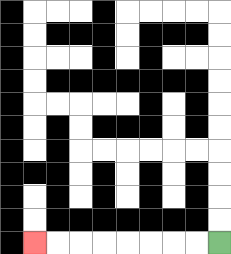{'start': '[9, 10]', 'end': '[1, 10]', 'path_directions': 'L,L,L,L,L,L,L,L', 'path_coordinates': '[[9, 10], [8, 10], [7, 10], [6, 10], [5, 10], [4, 10], [3, 10], [2, 10], [1, 10]]'}